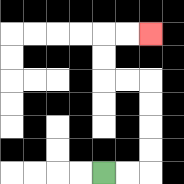{'start': '[4, 7]', 'end': '[6, 1]', 'path_directions': 'R,R,U,U,U,U,L,L,U,U,R,R', 'path_coordinates': '[[4, 7], [5, 7], [6, 7], [6, 6], [6, 5], [6, 4], [6, 3], [5, 3], [4, 3], [4, 2], [4, 1], [5, 1], [6, 1]]'}